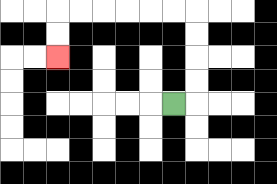{'start': '[7, 4]', 'end': '[2, 2]', 'path_directions': 'R,U,U,U,U,L,L,L,L,L,L,D,D', 'path_coordinates': '[[7, 4], [8, 4], [8, 3], [8, 2], [8, 1], [8, 0], [7, 0], [6, 0], [5, 0], [4, 0], [3, 0], [2, 0], [2, 1], [2, 2]]'}